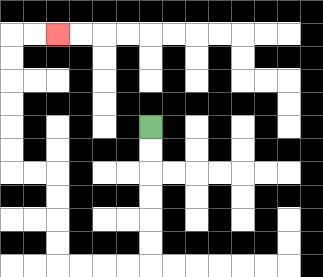{'start': '[6, 5]', 'end': '[2, 1]', 'path_directions': 'D,D,D,D,D,D,L,L,L,L,U,U,U,U,L,L,U,U,U,U,U,U,R,R', 'path_coordinates': '[[6, 5], [6, 6], [6, 7], [6, 8], [6, 9], [6, 10], [6, 11], [5, 11], [4, 11], [3, 11], [2, 11], [2, 10], [2, 9], [2, 8], [2, 7], [1, 7], [0, 7], [0, 6], [0, 5], [0, 4], [0, 3], [0, 2], [0, 1], [1, 1], [2, 1]]'}